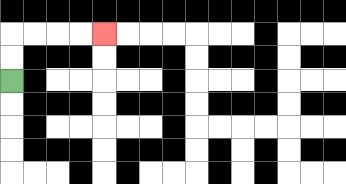{'start': '[0, 3]', 'end': '[4, 1]', 'path_directions': 'U,U,R,R,R,R', 'path_coordinates': '[[0, 3], [0, 2], [0, 1], [1, 1], [2, 1], [3, 1], [4, 1]]'}